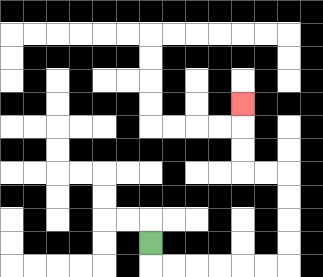{'start': '[6, 10]', 'end': '[10, 4]', 'path_directions': 'D,R,R,R,R,R,R,U,U,U,U,L,L,U,U,U', 'path_coordinates': '[[6, 10], [6, 11], [7, 11], [8, 11], [9, 11], [10, 11], [11, 11], [12, 11], [12, 10], [12, 9], [12, 8], [12, 7], [11, 7], [10, 7], [10, 6], [10, 5], [10, 4]]'}